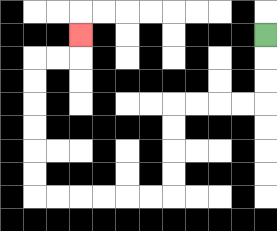{'start': '[11, 1]', 'end': '[3, 1]', 'path_directions': 'D,D,D,L,L,L,L,D,D,D,D,L,L,L,L,L,L,U,U,U,U,U,U,R,R,U', 'path_coordinates': '[[11, 1], [11, 2], [11, 3], [11, 4], [10, 4], [9, 4], [8, 4], [7, 4], [7, 5], [7, 6], [7, 7], [7, 8], [6, 8], [5, 8], [4, 8], [3, 8], [2, 8], [1, 8], [1, 7], [1, 6], [1, 5], [1, 4], [1, 3], [1, 2], [2, 2], [3, 2], [3, 1]]'}